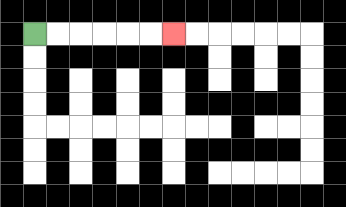{'start': '[1, 1]', 'end': '[7, 1]', 'path_directions': 'R,R,R,R,R,R', 'path_coordinates': '[[1, 1], [2, 1], [3, 1], [4, 1], [5, 1], [6, 1], [7, 1]]'}